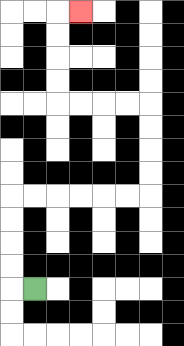{'start': '[1, 12]', 'end': '[3, 0]', 'path_directions': 'L,U,U,U,U,R,R,R,R,R,R,U,U,U,U,L,L,L,L,U,U,U,U,R', 'path_coordinates': '[[1, 12], [0, 12], [0, 11], [0, 10], [0, 9], [0, 8], [1, 8], [2, 8], [3, 8], [4, 8], [5, 8], [6, 8], [6, 7], [6, 6], [6, 5], [6, 4], [5, 4], [4, 4], [3, 4], [2, 4], [2, 3], [2, 2], [2, 1], [2, 0], [3, 0]]'}